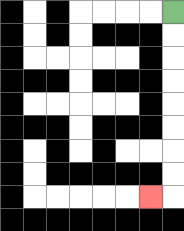{'start': '[7, 0]', 'end': '[6, 8]', 'path_directions': 'D,D,D,D,D,D,D,D,L', 'path_coordinates': '[[7, 0], [7, 1], [7, 2], [7, 3], [7, 4], [7, 5], [7, 6], [7, 7], [7, 8], [6, 8]]'}